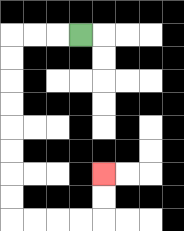{'start': '[3, 1]', 'end': '[4, 7]', 'path_directions': 'L,L,L,D,D,D,D,D,D,D,D,R,R,R,R,U,U', 'path_coordinates': '[[3, 1], [2, 1], [1, 1], [0, 1], [0, 2], [0, 3], [0, 4], [0, 5], [0, 6], [0, 7], [0, 8], [0, 9], [1, 9], [2, 9], [3, 9], [4, 9], [4, 8], [4, 7]]'}